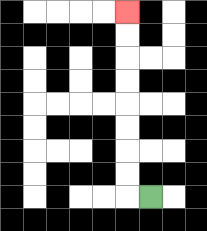{'start': '[6, 8]', 'end': '[5, 0]', 'path_directions': 'L,U,U,U,U,U,U,U,U', 'path_coordinates': '[[6, 8], [5, 8], [5, 7], [5, 6], [5, 5], [5, 4], [5, 3], [5, 2], [5, 1], [5, 0]]'}